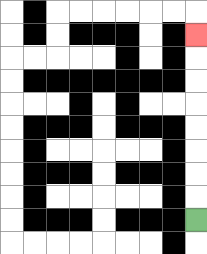{'start': '[8, 9]', 'end': '[8, 1]', 'path_directions': 'U,U,U,U,U,U,U,U', 'path_coordinates': '[[8, 9], [8, 8], [8, 7], [8, 6], [8, 5], [8, 4], [8, 3], [8, 2], [8, 1]]'}